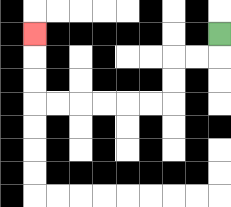{'start': '[9, 1]', 'end': '[1, 1]', 'path_directions': 'D,L,L,D,D,L,L,L,L,L,L,U,U,U', 'path_coordinates': '[[9, 1], [9, 2], [8, 2], [7, 2], [7, 3], [7, 4], [6, 4], [5, 4], [4, 4], [3, 4], [2, 4], [1, 4], [1, 3], [1, 2], [1, 1]]'}